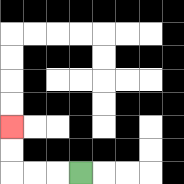{'start': '[3, 7]', 'end': '[0, 5]', 'path_directions': 'L,L,L,U,U', 'path_coordinates': '[[3, 7], [2, 7], [1, 7], [0, 7], [0, 6], [0, 5]]'}